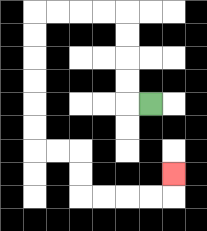{'start': '[6, 4]', 'end': '[7, 7]', 'path_directions': 'L,U,U,U,U,L,L,L,L,D,D,D,D,D,D,R,R,D,D,R,R,R,R,U', 'path_coordinates': '[[6, 4], [5, 4], [5, 3], [5, 2], [5, 1], [5, 0], [4, 0], [3, 0], [2, 0], [1, 0], [1, 1], [1, 2], [1, 3], [1, 4], [1, 5], [1, 6], [2, 6], [3, 6], [3, 7], [3, 8], [4, 8], [5, 8], [6, 8], [7, 8], [7, 7]]'}